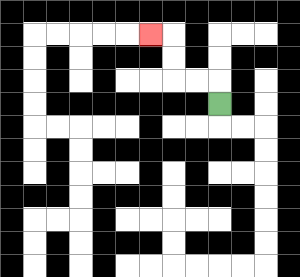{'start': '[9, 4]', 'end': '[6, 1]', 'path_directions': 'U,L,L,U,U,L', 'path_coordinates': '[[9, 4], [9, 3], [8, 3], [7, 3], [7, 2], [7, 1], [6, 1]]'}